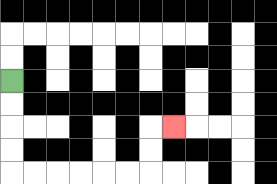{'start': '[0, 3]', 'end': '[7, 5]', 'path_directions': 'D,D,D,D,R,R,R,R,R,R,U,U,R', 'path_coordinates': '[[0, 3], [0, 4], [0, 5], [0, 6], [0, 7], [1, 7], [2, 7], [3, 7], [4, 7], [5, 7], [6, 7], [6, 6], [6, 5], [7, 5]]'}